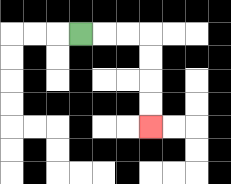{'start': '[3, 1]', 'end': '[6, 5]', 'path_directions': 'R,R,R,D,D,D,D', 'path_coordinates': '[[3, 1], [4, 1], [5, 1], [6, 1], [6, 2], [6, 3], [6, 4], [6, 5]]'}